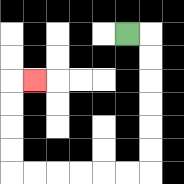{'start': '[5, 1]', 'end': '[1, 3]', 'path_directions': 'R,D,D,D,D,D,D,L,L,L,L,L,L,U,U,U,U,R', 'path_coordinates': '[[5, 1], [6, 1], [6, 2], [6, 3], [6, 4], [6, 5], [6, 6], [6, 7], [5, 7], [4, 7], [3, 7], [2, 7], [1, 7], [0, 7], [0, 6], [0, 5], [0, 4], [0, 3], [1, 3]]'}